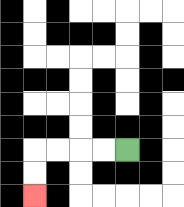{'start': '[5, 6]', 'end': '[1, 8]', 'path_directions': 'L,L,L,L,D,D', 'path_coordinates': '[[5, 6], [4, 6], [3, 6], [2, 6], [1, 6], [1, 7], [1, 8]]'}